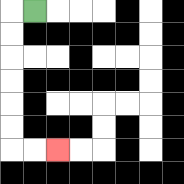{'start': '[1, 0]', 'end': '[2, 6]', 'path_directions': 'L,D,D,D,D,D,D,R,R', 'path_coordinates': '[[1, 0], [0, 0], [0, 1], [0, 2], [0, 3], [0, 4], [0, 5], [0, 6], [1, 6], [2, 6]]'}